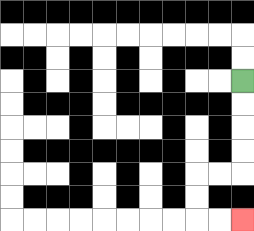{'start': '[10, 3]', 'end': '[10, 9]', 'path_directions': 'D,D,D,D,L,L,D,D,R,R', 'path_coordinates': '[[10, 3], [10, 4], [10, 5], [10, 6], [10, 7], [9, 7], [8, 7], [8, 8], [8, 9], [9, 9], [10, 9]]'}